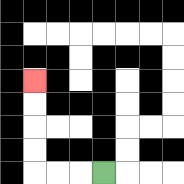{'start': '[4, 7]', 'end': '[1, 3]', 'path_directions': 'L,L,L,U,U,U,U', 'path_coordinates': '[[4, 7], [3, 7], [2, 7], [1, 7], [1, 6], [1, 5], [1, 4], [1, 3]]'}